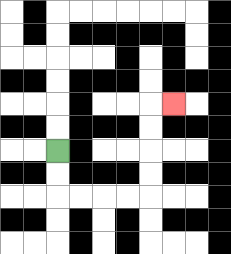{'start': '[2, 6]', 'end': '[7, 4]', 'path_directions': 'D,D,R,R,R,R,U,U,U,U,R', 'path_coordinates': '[[2, 6], [2, 7], [2, 8], [3, 8], [4, 8], [5, 8], [6, 8], [6, 7], [6, 6], [6, 5], [6, 4], [7, 4]]'}